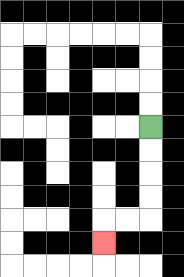{'start': '[6, 5]', 'end': '[4, 10]', 'path_directions': 'D,D,D,D,L,L,D', 'path_coordinates': '[[6, 5], [6, 6], [6, 7], [6, 8], [6, 9], [5, 9], [4, 9], [4, 10]]'}